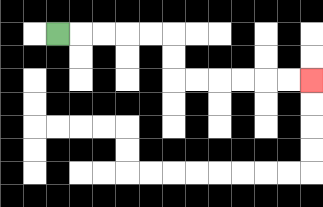{'start': '[2, 1]', 'end': '[13, 3]', 'path_directions': 'R,R,R,R,R,D,D,R,R,R,R,R,R', 'path_coordinates': '[[2, 1], [3, 1], [4, 1], [5, 1], [6, 1], [7, 1], [7, 2], [7, 3], [8, 3], [9, 3], [10, 3], [11, 3], [12, 3], [13, 3]]'}